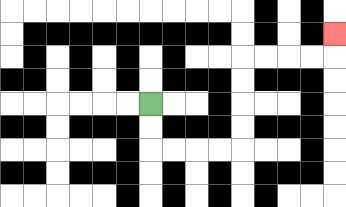{'start': '[6, 4]', 'end': '[14, 1]', 'path_directions': 'D,D,R,R,R,R,U,U,U,U,R,R,R,R,U', 'path_coordinates': '[[6, 4], [6, 5], [6, 6], [7, 6], [8, 6], [9, 6], [10, 6], [10, 5], [10, 4], [10, 3], [10, 2], [11, 2], [12, 2], [13, 2], [14, 2], [14, 1]]'}